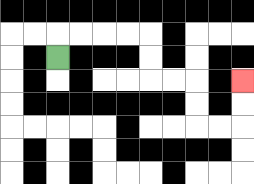{'start': '[2, 2]', 'end': '[10, 3]', 'path_directions': 'U,R,R,R,R,D,D,R,R,D,D,R,R,U,U', 'path_coordinates': '[[2, 2], [2, 1], [3, 1], [4, 1], [5, 1], [6, 1], [6, 2], [6, 3], [7, 3], [8, 3], [8, 4], [8, 5], [9, 5], [10, 5], [10, 4], [10, 3]]'}